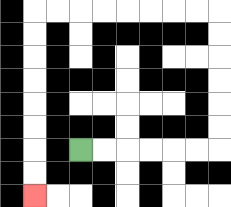{'start': '[3, 6]', 'end': '[1, 8]', 'path_directions': 'R,R,R,R,R,R,U,U,U,U,U,U,L,L,L,L,L,L,L,L,D,D,D,D,D,D,D,D', 'path_coordinates': '[[3, 6], [4, 6], [5, 6], [6, 6], [7, 6], [8, 6], [9, 6], [9, 5], [9, 4], [9, 3], [9, 2], [9, 1], [9, 0], [8, 0], [7, 0], [6, 0], [5, 0], [4, 0], [3, 0], [2, 0], [1, 0], [1, 1], [1, 2], [1, 3], [1, 4], [1, 5], [1, 6], [1, 7], [1, 8]]'}